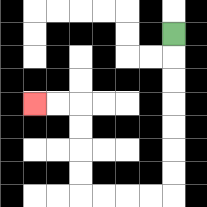{'start': '[7, 1]', 'end': '[1, 4]', 'path_directions': 'D,D,D,D,D,D,D,L,L,L,L,U,U,U,U,L,L', 'path_coordinates': '[[7, 1], [7, 2], [7, 3], [7, 4], [7, 5], [7, 6], [7, 7], [7, 8], [6, 8], [5, 8], [4, 8], [3, 8], [3, 7], [3, 6], [3, 5], [3, 4], [2, 4], [1, 4]]'}